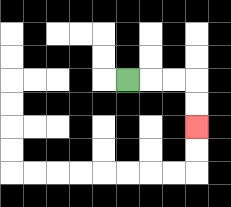{'start': '[5, 3]', 'end': '[8, 5]', 'path_directions': 'R,R,R,D,D', 'path_coordinates': '[[5, 3], [6, 3], [7, 3], [8, 3], [8, 4], [8, 5]]'}